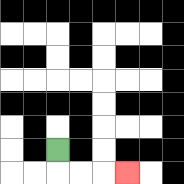{'start': '[2, 6]', 'end': '[5, 7]', 'path_directions': 'D,R,R,R', 'path_coordinates': '[[2, 6], [2, 7], [3, 7], [4, 7], [5, 7]]'}